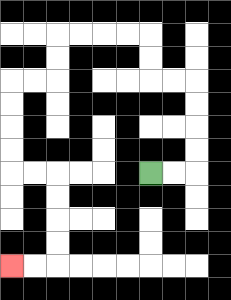{'start': '[6, 7]', 'end': '[0, 11]', 'path_directions': 'R,R,U,U,U,U,L,L,U,U,L,L,L,L,D,D,L,L,D,D,D,D,R,R,D,D,D,D,L,L', 'path_coordinates': '[[6, 7], [7, 7], [8, 7], [8, 6], [8, 5], [8, 4], [8, 3], [7, 3], [6, 3], [6, 2], [6, 1], [5, 1], [4, 1], [3, 1], [2, 1], [2, 2], [2, 3], [1, 3], [0, 3], [0, 4], [0, 5], [0, 6], [0, 7], [1, 7], [2, 7], [2, 8], [2, 9], [2, 10], [2, 11], [1, 11], [0, 11]]'}